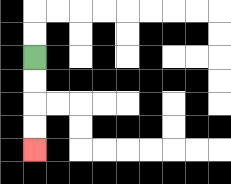{'start': '[1, 2]', 'end': '[1, 6]', 'path_directions': 'D,D,D,D', 'path_coordinates': '[[1, 2], [1, 3], [1, 4], [1, 5], [1, 6]]'}